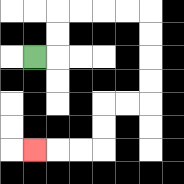{'start': '[1, 2]', 'end': '[1, 6]', 'path_directions': 'R,U,U,R,R,R,R,D,D,D,D,L,L,D,D,L,L,L', 'path_coordinates': '[[1, 2], [2, 2], [2, 1], [2, 0], [3, 0], [4, 0], [5, 0], [6, 0], [6, 1], [6, 2], [6, 3], [6, 4], [5, 4], [4, 4], [4, 5], [4, 6], [3, 6], [2, 6], [1, 6]]'}